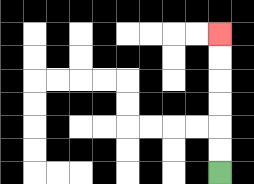{'start': '[9, 7]', 'end': '[9, 1]', 'path_directions': 'U,U,U,U,U,U', 'path_coordinates': '[[9, 7], [9, 6], [9, 5], [9, 4], [9, 3], [9, 2], [9, 1]]'}